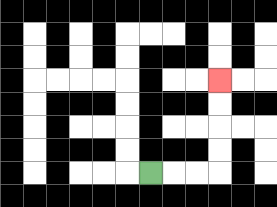{'start': '[6, 7]', 'end': '[9, 3]', 'path_directions': 'R,R,R,U,U,U,U', 'path_coordinates': '[[6, 7], [7, 7], [8, 7], [9, 7], [9, 6], [9, 5], [9, 4], [9, 3]]'}